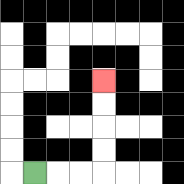{'start': '[1, 7]', 'end': '[4, 3]', 'path_directions': 'R,R,R,U,U,U,U', 'path_coordinates': '[[1, 7], [2, 7], [3, 7], [4, 7], [4, 6], [4, 5], [4, 4], [4, 3]]'}